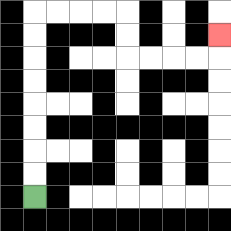{'start': '[1, 8]', 'end': '[9, 1]', 'path_directions': 'U,U,U,U,U,U,U,U,R,R,R,R,D,D,R,R,R,R,U', 'path_coordinates': '[[1, 8], [1, 7], [1, 6], [1, 5], [1, 4], [1, 3], [1, 2], [1, 1], [1, 0], [2, 0], [3, 0], [4, 0], [5, 0], [5, 1], [5, 2], [6, 2], [7, 2], [8, 2], [9, 2], [9, 1]]'}